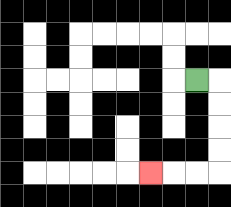{'start': '[8, 3]', 'end': '[6, 7]', 'path_directions': 'R,D,D,D,D,L,L,L', 'path_coordinates': '[[8, 3], [9, 3], [9, 4], [9, 5], [9, 6], [9, 7], [8, 7], [7, 7], [6, 7]]'}